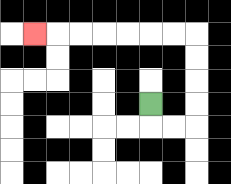{'start': '[6, 4]', 'end': '[1, 1]', 'path_directions': 'D,R,R,U,U,U,U,L,L,L,L,L,L,L', 'path_coordinates': '[[6, 4], [6, 5], [7, 5], [8, 5], [8, 4], [8, 3], [8, 2], [8, 1], [7, 1], [6, 1], [5, 1], [4, 1], [3, 1], [2, 1], [1, 1]]'}